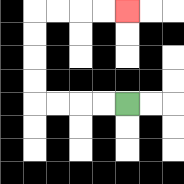{'start': '[5, 4]', 'end': '[5, 0]', 'path_directions': 'L,L,L,L,U,U,U,U,R,R,R,R', 'path_coordinates': '[[5, 4], [4, 4], [3, 4], [2, 4], [1, 4], [1, 3], [1, 2], [1, 1], [1, 0], [2, 0], [3, 0], [4, 0], [5, 0]]'}